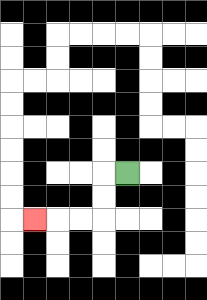{'start': '[5, 7]', 'end': '[1, 9]', 'path_directions': 'L,D,D,L,L,L', 'path_coordinates': '[[5, 7], [4, 7], [4, 8], [4, 9], [3, 9], [2, 9], [1, 9]]'}